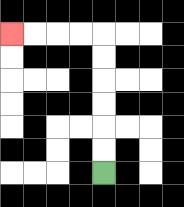{'start': '[4, 7]', 'end': '[0, 1]', 'path_directions': 'U,U,U,U,U,U,L,L,L,L', 'path_coordinates': '[[4, 7], [4, 6], [4, 5], [4, 4], [4, 3], [4, 2], [4, 1], [3, 1], [2, 1], [1, 1], [0, 1]]'}